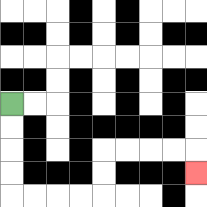{'start': '[0, 4]', 'end': '[8, 7]', 'path_directions': 'D,D,D,D,R,R,R,R,U,U,R,R,R,R,D', 'path_coordinates': '[[0, 4], [0, 5], [0, 6], [0, 7], [0, 8], [1, 8], [2, 8], [3, 8], [4, 8], [4, 7], [4, 6], [5, 6], [6, 6], [7, 6], [8, 6], [8, 7]]'}